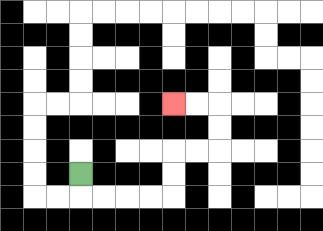{'start': '[3, 7]', 'end': '[7, 4]', 'path_directions': 'D,R,R,R,R,U,U,R,R,U,U,L,L', 'path_coordinates': '[[3, 7], [3, 8], [4, 8], [5, 8], [6, 8], [7, 8], [7, 7], [7, 6], [8, 6], [9, 6], [9, 5], [9, 4], [8, 4], [7, 4]]'}